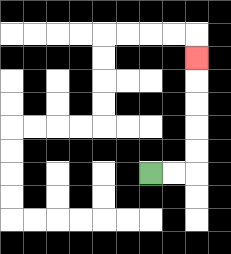{'start': '[6, 7]', 'end': '[8, 2]', 'path_directions': 'R,R,U,U,U,U,U', 'path_coordinates': '[[6, 7], [7, 7], [8, 7], [8, 6], [8, 5], [8, 4], [8, 3], [8, 2]]'}